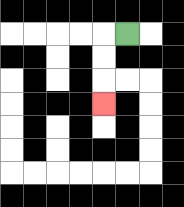{'start': '[5, 1]', 'end': '[4, 4]', 'path_directions': 'L,D,D,D', 'path_coordinates': '[[5, 1], [4, 1], [4, 2], [4, 3], [4, 4]]'}